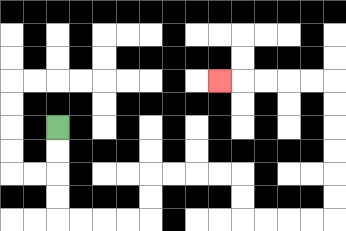{'start': '[2, 5]', 'end': '[9, 3]', 'path_directions': 'D,D,D,D,R,R,R,R,U,U,R,R,R,R,D,D,R,R,R,R,U,U,U,U,U,U,L,L,L,L,L', 'path_coordinates': '[[2, 5], [2, 6], [2, 7], [2, 8], [2, 9], [3, 9], [4, 9], [5, 9], [6, 9], [6, 8], [6, 7], [7, 7], [8, 7], [9, 7], [10, 7], [10, 8], [10, 9], [11, 9], [12, 9], [13, 9], [14, 9], [14, 8], [14, 7], [14, 6], [14, 5], [14, 4], [14, 3], [13, 3], [12, 3], [11, 3], [10, 3], [9, 3]]'}